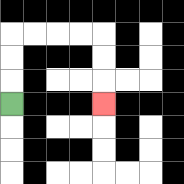{'start': '[0, 4]', 'end': '[4, 4]', 'path_directions': 'U,U,U,R,R,R,R,D,D,D', 'path_coordinates': '[[0, 4], [0, 3], [0, 2], [0, 1], [1, 1], [2, 1], [3, 1], [4, 1], [4, 2], [4, 3], [4, 4]]'}